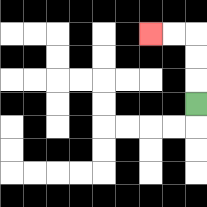{'start': '[8, 4]', 'end': '[6, 1]', 'path_directions': 'U,U,U,L,L', 'path_coordinates': '[[8, 4], [8, 3], [8, 2], [8, 1], [7, 1], [6, 1]]'}